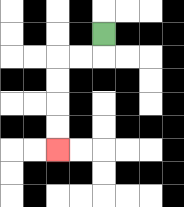{'start': '[4, 1]', 'end': '[2, 6]', 'path_directions': 'D,L,L,D,D,D,D', 'path_coordinates': '[[4, 1], [4, 2], [3, 2], [2, 2], [2, 3], [2, 4], [2, 5], [2, 6]]'}